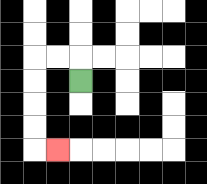{'start': '[3, 3]', 'end': '[2, 6]', 'path_directions': 'U,L,L,D,D,D,D,R', 'path_coordinates': '[[3, 3], [3, 2], [2, 2], [1, 2], [1, 3], [1, 4], [1, 5], [1, 6], [2, 6]]'}